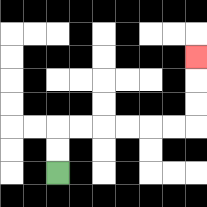{'start': '[2, 7]', 'end': '[8, 2]', 'path_directions': 'U,U,R,R,R,R,R,R,U,U,U', 'path_coordinates': '[[2, 7], [2, 6], [2, 5], [3, 5], [4, 5], [5, 5], [6, 5], [7, 5], [8, 5], [8, 4], [8, 3], [8, 2]]'}